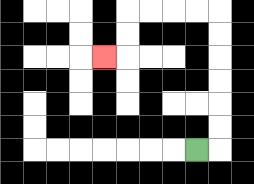{'start': '[8, 6]', 'end': '[4, 2]', 'path_directions': 'R,U,U,U,U,U,U,L,L,L,L,D,D,L', 'path_coordinates': '[[8, 6], [9, 6], [9, 5], [9, 4], [9, 3], [9, 2], [9, 1], [9, 0], [8, 0], [7, 0], [6, 0], [5, 0], [5, 1], [5, 2], [4, 2]]'}